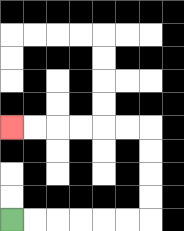{'start': '[0, 9]', 'end': '[0, 5]', 'path_directions': 'R,R,R,R,R,R,U,U,U,U,L,L,L,L,L,L', 'path_coordinates': '[[0, 9], [1, 9], [2, 9], [3, 9], [4, 9], [5, 9], [6, 9], [6, 8], [6, 7], [6, 6], [6, 5], [5, 5], [4, 5], [3, 5], [2, 5], [1, 5], [0, 5]]'}